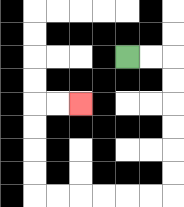{'start': '[5, 2]', 'end': '[3, 4]', 'path_directions': 'R,R,D,D,D,D,D,D,L,L,L,L,L,L,U,U,U,U,R,R', 'path_coordinates': '[[5, 2], [6, 2], [7, 2], [7, 3], [7, 4], [7, 5], [7, 6], [7, 7], [7, 8], [6, 8], [5, 8], [4, 8], [3, 8], [2, 8], [1, 8], [1, 7], [1, 6], [1, 5], [1, 4], [2, 4], [3, 4]]'}